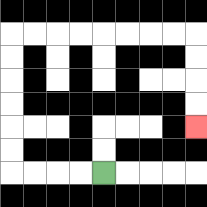{'start': '[4, 7]', 'end': '[8, 5]', 'path_directions': 'L,L,L,L,U,U,U,U,U,U,R,R,R,R,R,R,R,R,D,D,D,D', 'path_coordinates': '[[4, 7], [3, 7], [2, 7], [1, 7], [0, 7], [0, 6], [0, 5], [0, 4], [0, 3], [0, 2], [0, 1], [1, 1], [2, 1], [3, 1], [4, 1], [5, 1], [6, 1], [7, 1], [8, 1], [8, 2], [8, 3], [8, 4], [8, 5]]'}